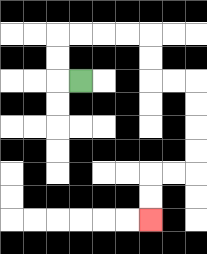{'start': '[3, 3]', 'end': '[6, 9]', 'path_directions': 'L,U,U,R,R,R,R,D,D,R,R,D,D,D,D,L,L,D,D', 'path_coordinates': '[[3, 3], [2, 3], [2, 2], [2, 1], [3, 1], [4, 1], [5, 1], [6, 1], [6, 2], [6, 3], [7, 3], [8, 3], [8, 4], [8, 5], [8, 6], [8, 7], [7, 7], [6, 7], [6, 8], [6, 9]]'}